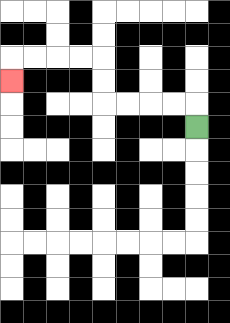{'start': '[8, 5]', 'end': '[0, 3]', 'path_directions': 'U,L,L,L,L,U,U,L,L,L,L,D', 'path_coordinates': '[[8, 5], [8, 4], [7, 4], [6, 4], [5, 4], [4, 4], [4, 3], [4, 2], [3, 2], [2, 2], [1, 2], [0, 2], [0, 3]]'}